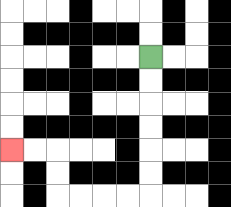{'start': '[6, 2]', 'end': '[0, 6]', 'path_directions': 'D,D,D,D,D,D,L,L,L,L,U,U,L,L', 'path_coordinates': '[[6, 2], [6, 3], [6, 4], [6, 5], [6, 6], [6, 7], [6, 8], [5, 8], [4, 8], [3, 8], [2, 8], [2, 7], [2, 6], [1, 6], [0, 6]]'}